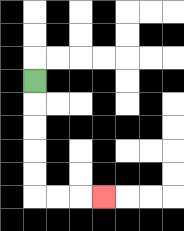{'start': '[1, 3]', 'end': '[4, 8]', 'path_directions': 'D,D,D,D,D,R,R,R', 'path_coordinates': '[[1, 3], [1, 4], [1, 5], [1, 6], [1, 7], [1, 8], [2, 8], [3, 8], [4, 8]]'}